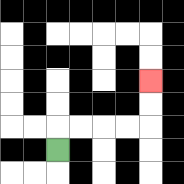{'start': '[2, 6]', 'end': '[6, 3]', 'path_directions': 'U,R,R,R,R,U,U', 'path_coordinates': '[[2, 6], [2, 5], [3, 5], [4, 5], [5, 5], [6, 5], [6, 4], [6, 3]]'}